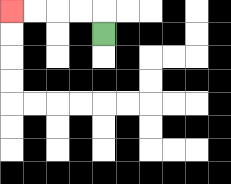{'start': '[4, 1]', 'end': '[0, 0]', 'path_directions': 'U,L,L,L,L', 'path_coordinates': '[[4, 1], [4, 0], [3, 0], [2, 0], [1, 0], [0, 0]]'}